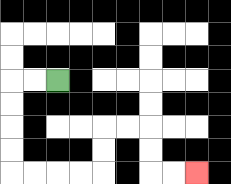{'start': '[2, 3]', 'end': '[8, 7]', 'path_directions': 'L,L,D,D,D,D,R,R,R,R,U,U,R,R,D,D,R,R', 'path_coordinates': '[[2, 3], [1, 3], [0, 3], [0, 4], [0, 5], [0, 6], [0, 7], [1, 7], [2, 7], [3, 7], [4, 7], [4, 6], [4, 5], [5, 5], [6, 5], [6, 6], [6, 7], [7, 7], [8, 7]]'}